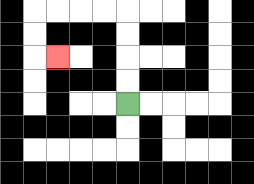{'start': '[5, 4]', 'end': '[2, 2]', 'path_directions': 'U,U,U,U,L,L,L,L,D,D,R', 'path_coordinates': '[[5, 4], [5, 3], [5, 2], [5, 1], [5, 0], [4, 0], [3, 0], [2, 0], [1, 0], [1, 1], [1, 2], [2, 2]]'}